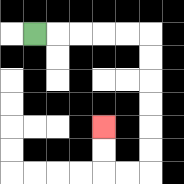{'start': '[1, 1]', 'end': '[4, 5]', 'path_directions': 'R,R,R,R,R,D,D,D,D,D,D,L,L,U,U', 'path_coordinates': '[[1, 1], [2, 1], [3, 1], [4, 1], [5, 1], [6, 1], [6, 2], [6, 3], [6, 4], [6, 5], [6, 6], [6, 7], [5, 7], [4, 7], [4, 6], [4, 5]]'}